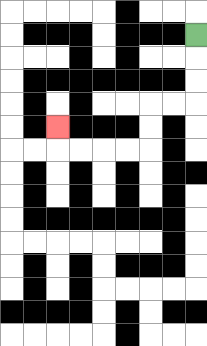{'start': '[8, 1]', 'end': '[2, 5]', 'path_directions': 'D,D,D,L,L,D,D,L,L,L,L,U', 'path_coordinates': '[[8, 1], [8, 2], [8, 3], [8, 4], [7, 4], [6, 4], [6, 5], [6, 6], [5, 6], [4, 6], [3, 6], [2, 6], [2, 5]]'}